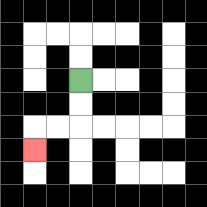{'start': '[3, 3]', 'end': '[1, 6]', 'path_directions': 'D,D,L,L,D', 'path_coordinates': '[[3, 3], [3, 4], [3, 5], [2, 5], [1, 5], [1, 6]]'}